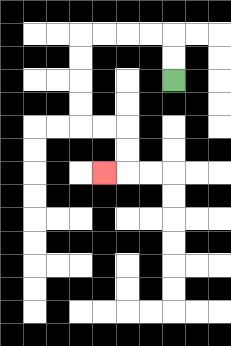{'start': '[7, 3]', 'end': '[4, 7]', 'path_directions': 'U,U,L,L,L,L,D,D,D,D,R,R,D,D,L', 'path_coordinates': '[[7, 3], [7, 2], [7, 1], [6, 1], [5, 1], [4, 1], [3, 1], [3, 2], [3, 3], [3, 4], [3, 5], [4, 5], [5, 5], [5, 6], [5, 7], [4, 7]]'}